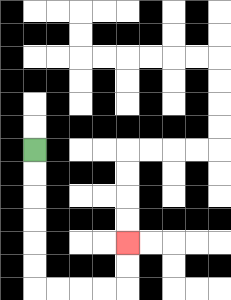{'start': '[1, 6]', 'end': '[5, 10]', 'path_directions': 'D,D,D,D,D,D,R,R,R,R,U,U', 'path_coordinates': '[[1, 6], [1, 7], [1, 8], [1, 9], [1, 10], [1, 11], [1, 12], [2, 12], [3, 12], [4, 12], [5, 12], [5, 11], [5, 10]]'}